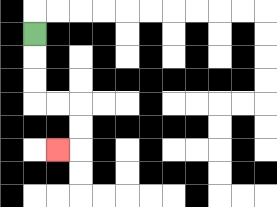{'start': '[1, 1]', 'end': '[2, 6]', 'path_directions': 'D,D,D,R,R,D,D,L', 'path_coordinates': '[[1, 1], [1, 2], [1, 3], [1, 4], [2, 4], [3, 4], [3, 5], [3, 6], [2, 6]]'}